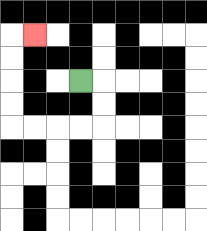{'start': '[3, 3]', 'end': '[1, 1]', 'path_directions': 'R,D,D,L,L,L,L,U,U,U,U,R', 'path_coordinates': '[[3, 3], [4, 3], [4, 4], [4, 5], [3, 5], [2, 5], [1, 5], [0, 5], [0, 4], [0, 3], [0, 2], [0, 1], [1, 1]]'}